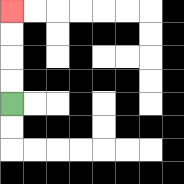{'start': '[0, 4]', 'end': '[0, 0]', 'path_directions': 'U,U,U,U', 'path_coordinates': '[[0, 4], [0, 3], [0, 2], [0, 1], [0, 0]]'}